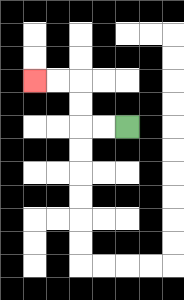{'start': '[5, 5]', 'end': '[1, 3]', 'path_directions': 'L,L,U,U,L,L', 'path_coordinates': '[[5, 5], [4, 5], [3, 5], [3, 4], [3, 3], [2, 3], [1, 3]]'}